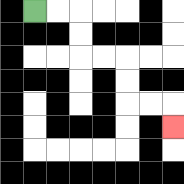{'start': '[1, 0]', 'end': '[7, 5]', 'path_directions': 'R,R,D,D,R,R,D,D,R,R,D', 'path_coordinates': '[[1, 0], [2, 0], [3, 0], [3, 1], [3, 2], [4, 2], [5, 2], [5, 3], [5, 4], [6, 4], [7, 4], [7, 5]]'}